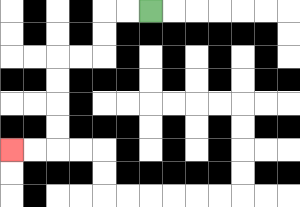{'start': '[6, 0]', 'end': '[0, 6]', 'path_directions': 'L,L,D,D,L,L,D,D,D,D,L,L', 'path_coordinates': '[[6, 0], [5, 0], [4, 0], [4, 1], [4, 2], [3, 2], [2, 2], [2, 3], [2, 4], [2, 5], [2, 6], [1, 6], [0, 6]]'}